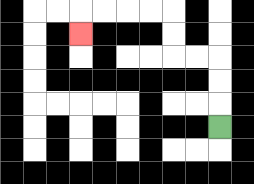{'start': '[9, 5]', 'end': '[3, 1]', 'path_directions': 'U,U,U,L,L,U,U,L,L,L,L,D', 'path_coordinates': '[[9, 5], [9, 4], [9, 3], [9, 2], [8, 2], [7, 2], [7, 1], [7, 0], [6, 0], [5, 0], [4, 0], [3, 0], [3, 1]]'}